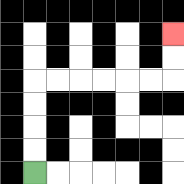{'start': '[1, 7]', 'end': '[7, 1]', 'path_directions': 'U,U,U,U,R,R,R,R,R,R,U,U', 'path_coordinates': '[[1, 7], [1, 6], [1, 5], [1, 4], [1, 3], [2, 3], [3, 3], [4, 3], [5, 3], [6, 3], [7, 3], [7, 2], [7, 1]]'}